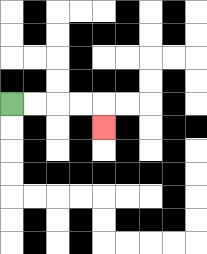{'start': '[0, 4]', 'end': '[4, 5]', 'path_directions': 'R,R,R,R,D', 'path_coordinates': '[[0, 4], [1, 4], [2, 4], [3, 4], [4, 4], [4, 5]]'}